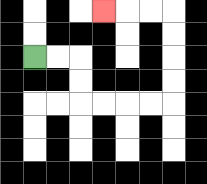{'start': '[1, 2]', 'end': '[4, 0]', 'path_directions': 'R,R,D,D,R,R,R,R,U,U,U,U,L,L,L', 'path_coordinates': '[[1, 2], [2, 2], [3, 2], [3, 3], [3, 4], [4, 4], [5, 4], [6, 4], [7, 4], [7, 3], [7, 2], [7, 1], [7, 0], [6, 0], [5, 0], [4, 0]]'}